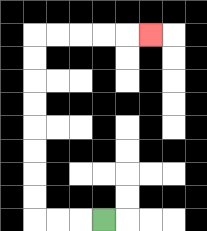{'start': '[4, 9]', 'end': '[6, 1]', 'path_directions': 'L,L,L,U,U,U,U,U,U,U,U,R,R,R,R,R', 'path_coordinates': '[[4, 9], [3, 9], [2, 9], [1, 9], [1, 8], [1, 7], [1, 6], [1, 5], [1, 4], [1, 3], [1, 2], [1, 1], [2, 1], [3, 1], [4, 1], [5, 1], [6, 1]]'}